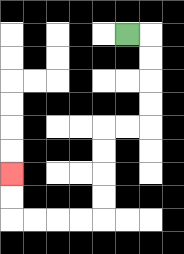{'start': '[5, 1]', 'end': '[0, 7]', 'path_directions': 'R,D,D,D,D,L,L,D,D,D,D,L,L,L,L,U,U', 'path_coordinates': '[[5, 1], [6, 1], [6, 2], [6, 3], [6, 4], [6, 5], [5, 5], [4, 5], [4, 6], [4, 7], [4, 8], [4, 9], [3, 9], [2, 9], [1, 9], [0, 9], [0, 8], [0, 7]]'}